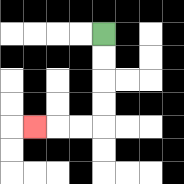{'start': '[4, 1]', 'end': '[1, 5]', 'path_directions': 'D,D,D,D,L,L,L', 'path_coordinates': '[[4, 1], [4, 2], [4, 3], [4, 4], [4, 5], [3, 5], [2, 5], [1, 5]]'}